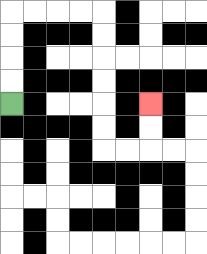{'start': '[0, 4]', 'end': '[6, 4]', 'path_directions': 'U,U,U,U,R,R,R,R,D,D,D,D,D,D,R,R,U,U', 'path_coordinates': '[[0, 4], [0, 3], [0, 2], [0, 1], [0, 0], [1, 0], [2, 0], [3, 0], [4, 0], [4, 1], [4, 2], [4, 3], [4, 4], [4, 5], [4, 6], [5, 6], [6, 6], [6, 5], [6, 4]]'}